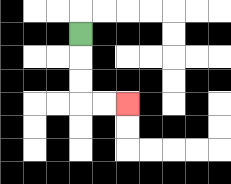{'start': '[3, 1]', 'end': '[5, 4]', 'path_directions': 'D,D,D,R,R', 'path_coordinates': '[[3, 1], [3, 2], [3, 3], [3, 4], [4, 4], [5, 4]]'}